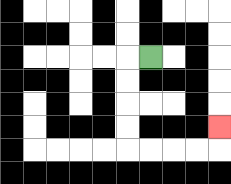{'start': '[6, 2]', 'end': '[9, 5]', 'path_directions': 'L,D,D,D,D,R,R,R,R,U', 'path_coordinates': '[[6, 2], [5, 2], [5, 3], [5, 4], [5, 5], [5, 6], [6, 6], [7, 6], [8, 6], [9, 6], [9, 5]]'}